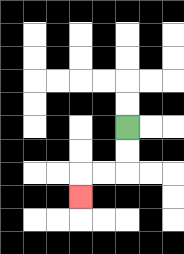{'start': '[5, 5]', 'end': '[3, 8]', 'path_directions': 'D,D,L,L,D', 'path_coordinates': '[[5, 5], [5, 6], [5, 7], [4, 7], [3, 7], [3, 8]]'}